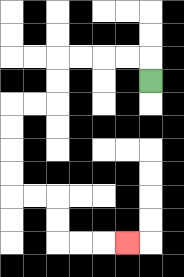{'start': '[6, 3]', 'end': '[5, 10]', 'path_directions': 'U,L,L,L,L,D,D,L,L,D,D,D,D,R,R,D,D,R,R,R', 'path_coordinates': '[[6, 3], [6, 2], [5, 2], [4, 2], [3, 2], [2, 2], [2, 3], [2, 4], [1, 4], [0, 4], [0, 5], [0, 6], [0, 7], [0, 8], [1, 8], [2, 8], [2, 9], [2, 10], [3, 10], [4, 10], [5, 10]]'}